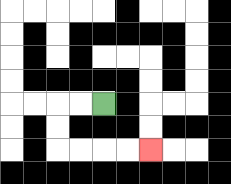{'start': '[4, 4]', 'end': '[6, 6]', 'path_directions': 'L,L,D,D,R,R,R,R', 'path_coordinates': '[[4, 4], [3, 4], [2, 4], [2, 5], [2, 6], [3, 6], [4, 6], [5, 6], [6, 6]]'}